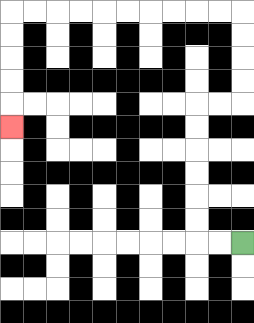{'start': '[10, 10]', 'end': '[0, 5]', 'path_directions': 'L,L,U,U,U,U,U,U,R,R,U,U,U,U,L,L,L,L,L,L,L,L,L,L,D,D,D,D,D', 'path_coordinates': '[[10, 10], [9, 10], [8, 10], [8, 9], [8, 8], [8, 7], [8, 6], [8, 5], [8, 4], [9, 4], [10, 4], [10, 3], [10, 2], [10, 1], [10, 0], [9, 0], [8, 0], [7, 0], [6, 0], [5, 0], [4, 0], [3, 0], [2, 0], [1, 0], [0, 0], [0, 1], [0, 2], [0, 3], [0, 4], [0, 5]]'}